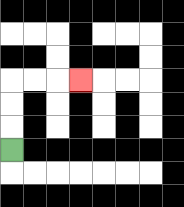{'start': '[0, 6]', 'end': '[3, 3]', 'path_directions': 'U,U,U,R,R,R', 'path_coordinates': '[[0, 6], [0, 5], [0, 4], [0, 3], [1, 3], [2, 3], [3, 3]]'}